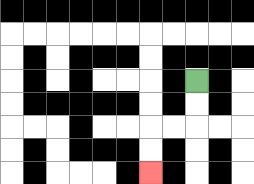{'start': '[8, 3]', 'end': '[6, 7]', 'path_directions': 'D,D,L,L,D,D', 'path_coordinates': '[[8, 3], [8, 4], [8, 5], [7, 5], [6, 5], [6, 6], [6, 7]]'}